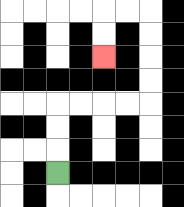{'start': '[2, 7]', 'end': '[4, 2]', 'path_directions': 'U,U,U,R,R,R,R,U,U,U,U,L,L,D,D', 'path_coordinates': '[[2, 7], [2, 6], [2, 5], [2, 4], [3, 4], [4, 4], [5, 4], [6, 4], [6, 3], [6, 2], [6, 1], [6, 0], [5, 0], [4, 0], [4, 1], [4, 2]]'}